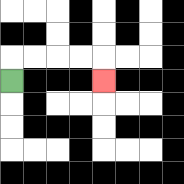{'start': '[0, 3]', 'end': '[4, 3]', 'path_directions': 'U,R,R,R,R,D', 'path_coordinates': '[[0, 3], [0, 2], [1, 2], [2, 2], [3, 2], [4, 2], [4, 3]]'}